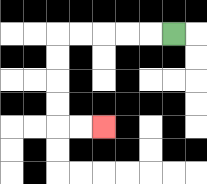{'start': '[7, 1]', 'end': '[4, 5]', 'path_directions': 'L,L,L,L,L,D,D,D,D,R,R', 'path_coordinates': '[[7, 1], [6, 1], [5, 1], [4, 1], [3, 1], [2, 1], [2, 2], [2, 3], [2, 4], [2, 5], [3, 5], [4, 5]]'}